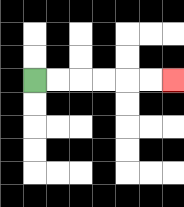{'start': '[1, 3]', 'end': '[7, 3]', 'path_directions': 'R,R,R,R,R,R', 'path_coordinates': '[[1, 3], [2, 3], [3, 3], [4, 3], [5, 3], [6, 3], [7, 3]]'}